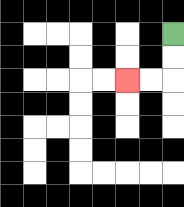{'start': '[7, 1]', 'end': '[5, 3]', 'path_directions': 'D,D,L,L', 'path_coordinates': '[[7, 1], [7, 2], [7, 3], [6, 3], [5, 3]]'}